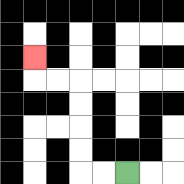{'start': '[5, 7]', 'end': '[1, 2]', 'path_directions': 'L,L,U,U,U,U,L,L,U', 'path_coordinates': '[[5, 7], [4, 7], [3, 7], [3, 6], [3, 5], [3, 4], [3, 3], [2, 3], [1, 3], [1, 2]]'}